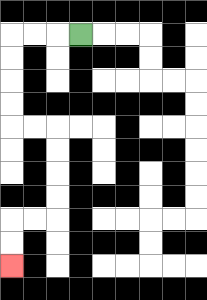{'start': '[3, 1]', 'end': '[0, 11]', 'path_directions': 'L,L,L,D,D,D,D,R,R,D,D,D,D,L,L,D,D', 'path_coordinates': '[[3, 1], [2, 1], [1, 1], [0, 1], [0, 2], [0, 3], [0, 4], [0, 5], [1, 5], [2, 5], [2, 6], [2, 7], [2, 8], [2, 9], [1, 9], [0, 9], [0, 10], [0, 11]]'}